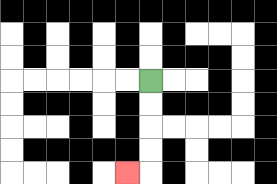{'start': '[6, 3]', 'end': '[5, 7]', 'path_directions': 'D,D,D,D,L', 'path_coordinates': '[[6, 3], [6, 4], [6, 5], [6, 6], [6, 7], [5, 7]]'}